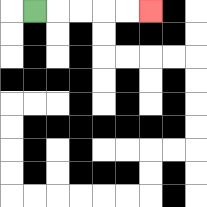{'start': '[1, 0]', 'end': '[6, 0]', 'path_directions': 'R,R,R,R,R', 'path_coordinates': '[[1, 0], [2, 0], [3, 0], [4, 0], [5, 0], [6, 0]]'}